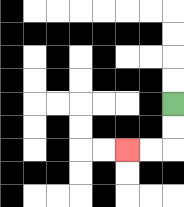{'start': '[7, 4]', 'end': '[5, 6]', 'path_directions': 'D,D,L,L', 'path_coordinates': '[[7, 4], [7, 5], [7, 6], [6, 6], [5, 6]]'}